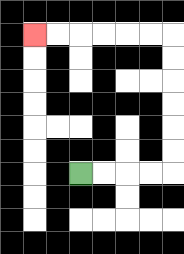{'start': '[3, 7]', 'end': '[1, 1]', 'path_directions': 'R,R,R,R,U,U,U,U,U,U,L,L,L,L,L,L', 'path_coordinates': '[[3, 7], [4, 7], [5, 7], [6, 7], [7, 7], [7, 6], [7, 5], [7, 4], [7, 3], [7, 2], [7, 1], [6, 1], [5, 1], [4, 1], [3, 1], [2, 1], [1, 1]]'}